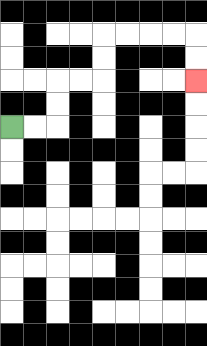{'start': '[0, 5]', 'end': '[8, 3]', 'path_directions': 'R,R,U,U,R,R,U,U,R,R,R,R,D,D', 'path_coordinates': '[[0, 5], [1, 5], [2, 5], [2, 4], [2, 3], [3, 3], [4, 3], [4, 2], [4, 1], [5, 1], [6, 1], [7, 1], [8, 1], [8, 2], [8, 3]]'}